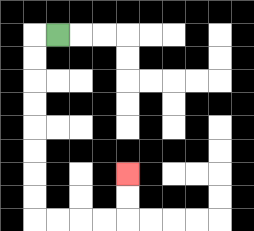{'start': '[2, 1]', 'end': '[5, 7]', 'path_directions': 'L,D,D,D,D,D,D,D,D,R,R,R,R,U,U', 'path_coordinates': '[[2, 1], [1, 1], [1, 2], [1, 3], [1, 4], [1, 5], [1, 6], [1, 7], [1, 8], [1, 9], [2, 9], [3, 9], [4, 9], [5, 9], [5, 8], [5, 7]]'}